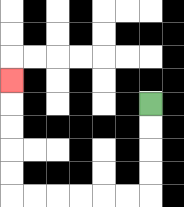{'start': '[6, 4]', 'end': '[0, 3]', 'path_directions': 'D,D,D,D,L,L,L,L,L,L,U,U,U,U,U', 'path_coordinates': '[[6, 4], [6, 5], [6, 6], [6, 7], [6, 8], [5, 8], [4, 8], [3, 8], [2, 8], [1, 8], [0, 8], [0, 7], [0, 6], [0, 5], [0, 4], [0, 3]]'}